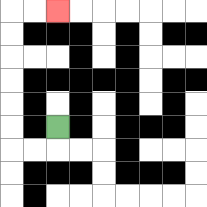{'start': '[2, 5]', 'end': '[2, 0]', 'path_directions': 'D,L,L,U,U,U,U,U,U,R,R', 'path_coordinates': '[[2, 5], [2, 6], [1, 6], [0, 6], [0, 5], [0, 4], [0, 3], [0, 2], [0, 1], [0, 0], [1, 0], [2, 0]]'}